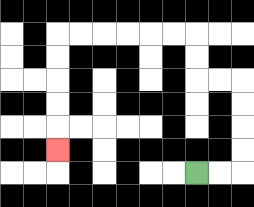{'start': '[8, 7]', 'end': '[2, 6]', 'path_directions': 'R,R,U,U,U,U,L,L,U,U,L,L,L,L,L,L,D,D,D,D,D', 'path_coordinates': '[[8, 7], [9, 7], [10, 7], [10, 6], [10, 5], [10, 4], [10, 3], [9, 3], [8, 3], [8, 2], [8, 1], [7, 1], [6, 1], [5, 1], [4, 1], [3, 1], [2, 1], [2, 2], [2, 3], [2, 4], [2, 5], [2, 6]]'}